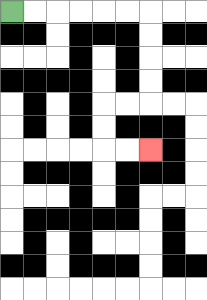{'start': '[0, 0]', 'end': '[6, 6]', 'path_directions': 'R,R,R,R,R,R,D,D,D,D,L,L,D,D,R,R', 'path_coordinates': '[[0, 0], [1, 0], [2, 0], [3, 0], [4, 0], [5, 0], [6, 0], [6, 1], [6, 2], [6, 3], [6, 4], [5, 4], [4, 4], [4, 5], [4, 6], [5, 6], [6, 6]]'}